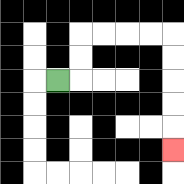{'start': '[2, 3]', 'end': '[7, 6]', 'path_directions': 'R,U,U,R,R,R,R,D,D,D,D,D', 'path_coordinates': '[[2, 3], [3, 3], [3, 2], [3, 1], [4, 1], [5, 1], [6, 1], [7, 1], [7, 2], [7, 3], [7, 4], [7, 5], [7, 6]]'}